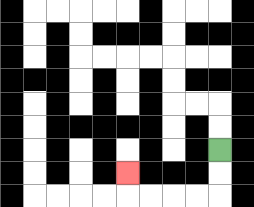{'start': '[9, 6]', 'end': '[5, 7]', 'path_directions': 'D,D,L,L,L,L,U', 'path_coordinates': '[[9, 6], [9, 7], [9, 8], [8, 8], [7, 8], [6, 8], [5, 8], [5, 7]]'}